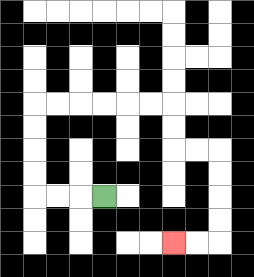{'start': '[4, 8]', 'end': '[7, 10]', 'path_directions': 'L,L,L,U,U,U,U,R,R,R,R,R,R,D,D,R,R,D,D,D,D,L,L', 'path_coordinates': '[[4, 8], [3, 8], [2, 8], [1, 8], [1, 7], [1, 6], [1, 5], [1, 4], [2, 4], [3, 4], [4, 4], [5, 4], [6, 4], [7, 4], [7, 5], [7, 6], [8, 6], [9, 6], [9, 7], [9, 8], [9, 9], [9, 10], [8, 10], [7, 10]]'}